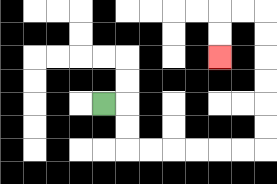{'start': '[4, 4]', 'end': '[9, 2]', 'path_directions': 'R,D,D,R,R,R,R,R,R,U,U,U,U,U,U,L,L,D,D', 'path_coordinates': '[[4, 4], [5, 4], [5, 5], [5, 6], [6, 6], [7, 6], [8, 6], [9, 6], [10, 6], [11, 6], [11, 5], [11, 4], [11, 3], [11, 2], [11, 1], [11, 0], [10, 0], [9, 0], [9, 1], [9, 2]]'}